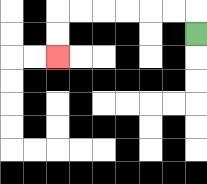{'start': '[8, 1]', 'end': '[2, 2]', 'path_directions': 'U,L,L,L,L,L,L,D,D', 'path_coordinates': '[[8, 1], [8, 0], [7, 0], [6, 0], [5, 0], [4, 0], [3, 0], [2, 0], [2, 1], [2, 2]]'}